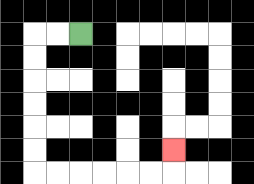{'start': '[3, 1]', 'end': '[7, 6]', 'path_directions': 'L,L,D,D,D,D,D,D,R,R,R,R,R,R,U', 'path_coordinates': '[[3, 1], [2, 1], [1, 1], [1, 2], [1, 3], [1, 4], [1, 5], [1, 6], [1, 7], [2, 7], [3, 7], [4, 7], [5, 7], [6, 7], [7, 7], [7, 6]]'}